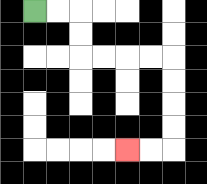{'start': '[1, 0]', 'end': '[5, 6]', 'path_directions': 'R,R,D,D,R,R,R,R,D,D,D,D,L,L', 'path_coordinates': '[[1, 0], [2, 0], [3, 0], [3, 1], [3, 2], [4, 2], [5, 2], [6, 2], [7, 2], [7, 3], [7, 4], [7, 5], [7, 6], [6, 6], [5, 6]]'}